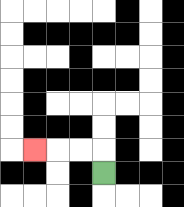{'start': '[4, 7]', 'end': '[1, 6]', 'path_directions': 'U,L,L,L', 'path_coordinates': '[[4, 7], [4, 6], [3, 6], [2, 6], [1, 6]]'}